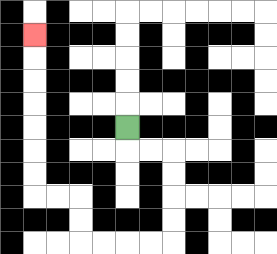{'start': '[5, 5]', 'end': '[1, 1]', 'path_directions': 'D,R,R,D,D,D,D,L,L,L,L,U,U,L,L,U,U,U,U,U,U,U', 'path_coordinates': '[[5, 5], [5, 6], [6, 6], [7, 6], [7, 7], [7, 8], [7, 9], [7, 10], [6, 10], [5, 10], [4, 10], [3, 10], [3, 9], [3, 8], [2, 8], [1, 8], [1, 7], [1, 6], [1, 5], [1, 4], [1, 3], [1, 2], [1, 1]]'}